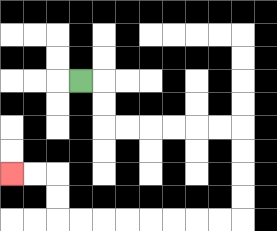{'start': '[3, 3]', 'end': '[0, 7]', 'path_directions': 'R,D,D,R,R,R,R,R,R,D,D,D,D,L,L,L,L,L,L,L,L,U,U,L,L', 'path_coordinates': '[[3, 3], [4, 3], [4, 4], [4, 5], [5, 5], [6, 5], [7, 5], [8, 5], [9, 5], [10, 5], [10, 6], [10, 7], [10, 8], [10, 9], [9, 9], [8, 9], [7, 9], [6, 9], [5, 9], [4, 9], [3, 9], [2, 9], [2, 8], [2, 7], [1, 7], [0, 7]]'}